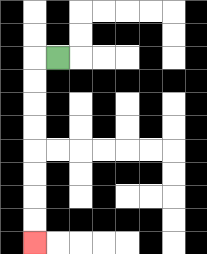{'start': '[2, 2]', 'end': '[1, 10]', 'path_directions': 'L,D,D,D,D,D,D,D,D', 'path_coordinates': '[[2, 2], [1, 2], [1, 3], [1, 4], [1, 5], [1, 6], [1, 7], [1, 8], [1, 9], [1, 10]]'}